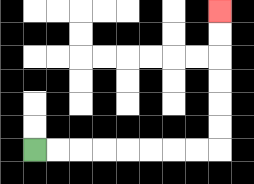{'start': '[1, 6]', 'end': '[9, 0]', 'path_directions': 'R,R,R,R,R,R,R,R,U,U,U,U,U,U', 'path_coordinates': '[[1, 6], [2, 6], [3, 6], [4, 6], [5, 6], [6, 6], [7, 6], [8, 6], [9, 6], [9, 5], [9, 4], [9, 3], [9, 2], [9, 1], [9, 0]]'}